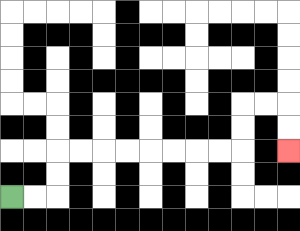{'start': '[0, 8]', 'end': '[12, 6]', 'path_directions': 'R,R,U,U,R,R,R,R,R,R,R,R,U,U,R,R,D,D', 'path_coordinates': '[[0, 8], [1, 8], [2, 8], [2, 7], [2, 6], [3, 6], [4, 6], [5, 6], [6, 6], [7, 6], [8, 6], [9, 6], [10, 6], [10, 5], [10, 4], [11, 4], [12, 4], [12, 5], [12, 6]]'}